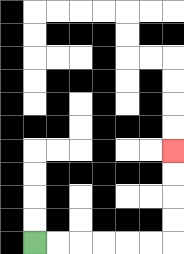{'start': '[1, 10]', 'end': '[7, 6]', 'path_directions': 'R,R,R,R,R,R,U,U,U,U', 'path_coordinates': '[[1, 10], [2, 10], [3, 10], [4, 10], [5, 10], [6, 10], [7, 10], [7, 9], [7, 8], [7, 7], [7, 6]]'}